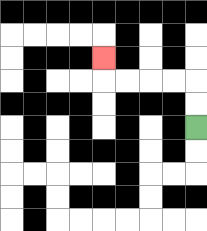{'start': '[8, 5]', 'end': '[4, 2]', 'path_directions': 'U,U,L,L,L,L,U', 'path_coordinates': '[[8, 5], [8, 4], [8, 3], [7, 3], [6, 3], [5, 3], [4, 3], [4, 2]]'}